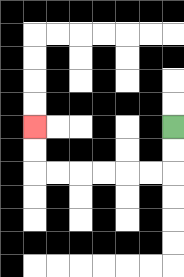{'start': '[7, 5]', 'end': '[1, 5]', 'path_directions': 'D,D,L,L,L,L,L,L,U,U', 'path_coordinates': '[[7, 5], [7, 6], [7, 7], [6, 7], [5, 7], [4, 7], [3, 7], [2, 7], [1, 7], [1, 6], [1, 5]]'}